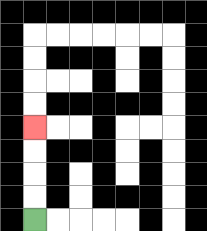{'start': '[1, 9]', 'end': '[1, 5]', 'path_directions': 'U,U,U,U', 'path_coordinates': '[[1, 9], [1, 8], [1, 7], [1, 6], [1, 5]]'}